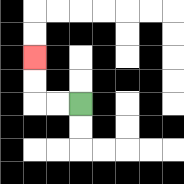{'start': '[3, 4]', 'end': '[1, 2]', 'path_directions': 'L,L,U,U', 'path_coordinates': '[[3, 4], [2, 4], [1, 4], [1, 3], [1, 2]]'}